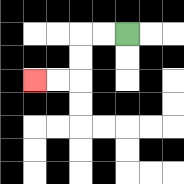{'start': '[5, 1]', 'end': '[1, 3]', 'path_directions': 'L,L,D,D,L,L', 'path_coordinates': '[[5, 1], [4, 1], [3, 1], [3, 2], [3, 3], [2, 3], [1, 3]]'}